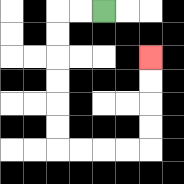{'start': '[4, 0]', 'end': '[6, 2]', 'path_directions': 'L,L,D,D,D,D,D,D,R,R,R,R,U,U,U,U', 'path_coordinates': '[[4, 0], [3, 0], [2, 0], [2, 1], [2, 2], [2, 3], [2, 4], [2, 5], [2, 6], [3, 6], [4, 6], [5, 6], [6, 6], [6, 5], [6, 4], [6, 3], [6, 2]]'}